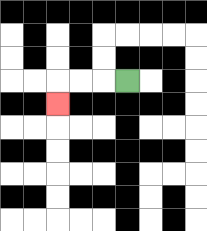{'start': '[5, 3]', 'end': '[2, 4]', 'path_directions': 'L,L,L,D', 'path_coordinates': '[[5, 3], [4, 3], [3, 3], [2, 3], [2, 4]]'}